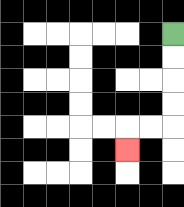{'start': '[7, 1]', 'end': '[5, 6]', 'path_directions': 'D,D,D,D,L,L,D', 'path_coordinates': '[[7, 1], [7, 2], [7, 3], [7, 4], [7, 5], [6, 5], [5, 5], [5, 6]]'}